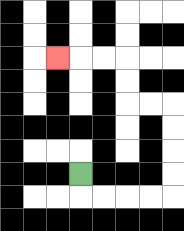{'start': '[3, 7]', 'end': '[2, 2]', 'path_directions': 'D,R,R,R,R,U,U,U,U,L,L,U,U,L,L,L', 'path_coordinates': '[[3, 7], [3, 8], [4, 8], [5, 8], [6, 8], [7, 8], [7, 7], [7, 6], [7, 5], [7, 4], [6, 4], [5, 4], [5, 3], [5, 2], [4, 2], [3, 2], [2, 2]]'}